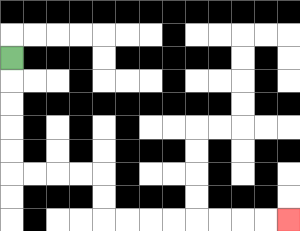{'start': '[0, 2]', 'end': '[12, 9]', 'path_directions': 'D,D,D,D,D,R,R,R,R,D,D,R,R,R,R,R,R,R,R', 'path_coordinates': '[[0, 2], [0, 3], [0, 4], [0, 5], [0, 6], [0, 7], [1, 7], [2, 7], [3, 7], [4, 7], [4, 8], [4, 9], [5, 9], [6, 9], [7, 9], [8, 9], [9, 9], [10, 9], [11, 9], [12, 9]]'}